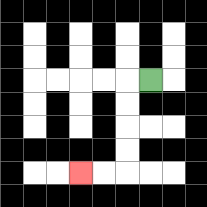{'start': '[6, 3]', 'end': '[3, 7]', 'path_directions': 'L,D,D,D,D,L,L', 'path_coordinates': '[[6, 3], [5, 3], [5, 4], [5, 5], [5, 6], [5, 7], [4, 7], [3, 7]]'}